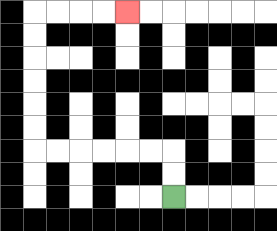{'start': '[7, 8]', 'end': '[5, 0]', 'path_directions': 'U,U,L,L,L,L,L,L,U,U,U,U,U,U,R,R,R,R', 'path_coordinates': '[[7, 8], [7, 7], [7, 6], [6, 6], [5, 6], [4, 6], [3, 6], [2, 6], [1, 6], [1, 5], [1, 4], [1, 3], [1, 2], [1, 1], [1, 0], [2, 0], [3, 0], [4, 0], [5, 0]]'}